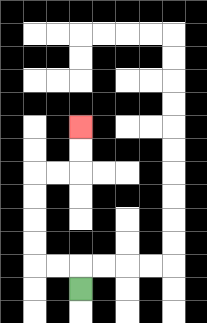{'start': '[3, 12]', 'end': '[3, 5]', 'path_directions': 'U,L,L,U,U,U,U,R,R,U,U', 'path_coordinates': '[[3, 12], [3, 11], [2, 11], [1, 11], [1, 10], [1, 9], [1, 8], [1, 7], [2, 7], [3, 7], [3, 6], [3, 5]]'}